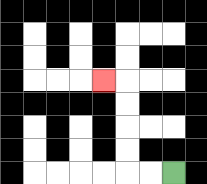{'start': '[7, 7]', 'end': '[4, 3]', 'path_directions': 'L,L,U,U,U,U,L', 'path_coordinates': '[[7, 7], [6, 7], [5, 7], [5, 6], [5, 5], [5, 4], [5, 3], [4, 3]]'}